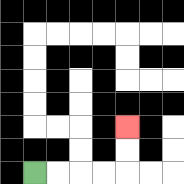{'start': '[1, 7]', 'end': '[5, 5]', 'path_directions': 'R,R,R,R,U,U', 'path_coordinates': '[[1, 7], [2, 7], [3, 7], [4, 7], [5, 7], [5, 6], [5, 5]]'}